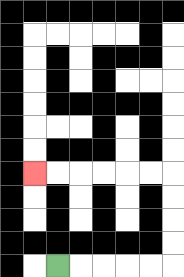{'start': '[2, 11]', 'end': '[1, 7]', 'path_directions': 'R,R,R,R,R,U,U,U,U,L,L,L,L,L,L', 'path_coordinates': '[[2, 11], [3, 11], [4, 11], [5, 11], [6, 11], [7, 11], [7, 10], [7, 9], [7, 8], [7, 7], [6, 7], [5, 7], [4, 7], [3, 7], [2, 7], [1, 7]]'}